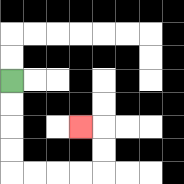{'start': '[0, 3]', 'end': '[3, 5]', 'path_directions': 'D,D,D,D,R,R,R,R,U,U,L', 'path_coordinates': '[[0, 3], [0, 4], [0, 5], [0, 6], [0, 7], [1, 7], [2, 7], [3, 7], [4, 7], [4, 6], [4, 5], [3, 5]]'}